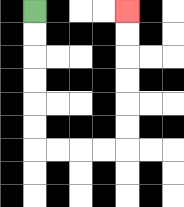{'start': '[1, 0]', 'end': '[5, 0]', 'path_directions': 'D,D,D,D,D,D,R,R,R,R,U,U,U,U,U,U', 'path_coordinates': '[[1, 0], [1, 1], [1, 2], [1, 3], [1, 4], [1, 5], [1, 6], [2, 6], [3, 6], [4, 6], [5, 6], [5, 5], [5, 4], [5, 3], [5, 2], [5, 1], [5, 0]]'}